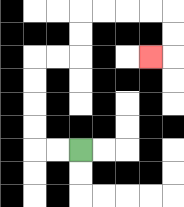{'start': '[3, 6]', 'end': '[6, 2]', 'path_directions': 'L,L,U,U,U,U,R,R,U,U,R,R,R,R,D,D,L', 'path_coordinates': '[[3, 6], [2, 6], [1, 6], [1, 5], [1, 4], [1, 3], [1, 2], [2, 2], [3, 2], [3, 1], [3, 0], [4, 0], [5, 0], [6, 0], [7, 0], [7, 1], [7, 2], [6, 2]]'}